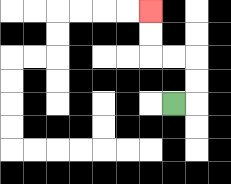{'start': '[7, 4]', 'end': '[6, 0]', 'path_directions': 'R,U,U,L,L,U,U', 'path_coordinates': '[[7, 4], [8, 4], [8, 3], [8, 2], [7, 2], [6, 2], [6, 1], [6, 0]]'}